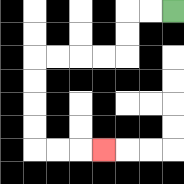{'start': '[7, 0]', 'end': '[4, 6]', 'path_directions': 'L,L,D,D,L,L,L,L,D,D,D,D,R,R,R', 'path_coordinates': '[[7, 0], [6, 0], [5, 0], [5, 1], [5, 2], [4, 2], [3, 2], [2, 2], [1, 2], [1, 3], [1, 4], [1, 5], [1, 6], [2, 6], [3, 6], [4, 6]]'}